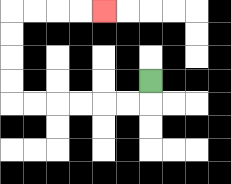{'start': '[6, 3]', 'end': '[4, 0]', 'path_directions': 'D,L,L,L,L,L,L,U,U,U,U,R,R,R,R', 'path_coordinates': '[[6, 3], [6, 4], [5, 4], [4, 4], [3, 4], [2, 4], [1, 4], [0, 4], [0, 3], [0, 2], [0, 1], [0, 0], [1, 0], [2, 0], [3, 0], [4, 0]]'}